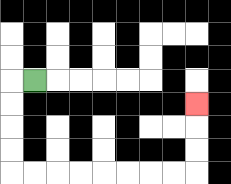{'start': '[1, 3]', 'end': '[8, 4]', 'path_directions': 'L,D,D,D,D,R,R,R,R,R,R,R,R,U,U,U', 'path_coordinates': '[[1, 3], [0, 3], [0, 4], [0, 5], [0, 6], [0, 7], [1, 7], [2, 7], [3, 7], [4, 7], [5, 7], [6, 7], [7, 7], [8, 7], [8, 6], [8, 5], [8, 4]]'}